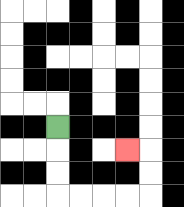{'start': '[2, 5]', 'end': '[5, 6]', 'path_directions': 'D,D,D,R,R,R,R,U,U,L', 'path_coordinates': '[[2, 5], [2, 6], [2, 7], [2, 8], [3, 8], [4, 8], [5, 8], [6, 8], [6, 7], [6, 6], [5, 6]]'}